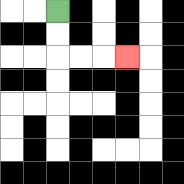{'start': '[2, 0]', 'end': '[5, 2]', 'path_directions': 'D,D,R,R,R', 'path_coordinates': '[[2, 0], [2, 1], [2, 2], [3, 2], [4, 2], [5, 2]]'}